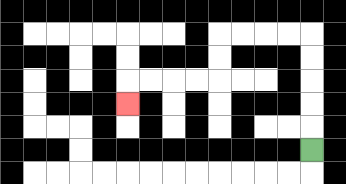{'start': '[13, 6]', 'end': '[5, 4]', 'path_directions': 'U,U,U,U,U,L,L,L,L,D,D,L,L,L,L,D', 'path_coordinates': '[[13, 6], [13, 5], [13, 4], [13, 3], [13, 2], [13, 1], [12, 1], [11, 1], [10, 1], [9, 1], [9, 2], [9, 3], [8, 3], [7, 3], [6, 3], [5, 3], [5, 4]]'}